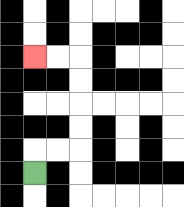{'start': '[1, 7]', 'end': '[1, 2]', 'path_directions': 'U,R,R,U,U,U,U,L,L', 'path_coordinates': '[[1, 7], [1, 6], [2, 6], [3, 6], [3, 5], [3, 4], [3, 3], [3, 2], [2, 2], [1, 2]]'}